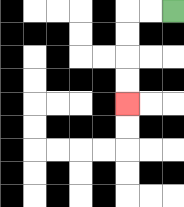{'start': '[7, 0]', 'end': '[5, 4]', 'path_directions': 'L,L,D,D,D,D', 'path_coordinates': '[[7, 0], [6, 0], [5, 0], [5, 1], [5, 2], [5, 3], [5, 4]]'}